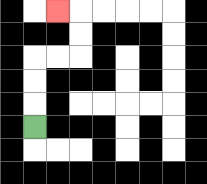{'start': '[1, 5]', 'end': '[2, 0]', 'path_directions': 'U,U,U,R,R,U,U,L', 'path_coordinates': '[[1, 5], [1, 4], [1, 3], [1, 2], [2, 2], [3, 2], [3, 1], [3, 0], [2, 0]]'}